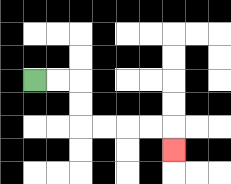{'start': '[1, 3]', 'end': '[7, 6]', 'path_directions': 'R,R,D,D,R,R,R,R,D', 'path_coordinates': '[[1, 3], [2, 3], [3, 3], [3, 4], [3, 5], [4, 5], [5, 5], [6, 5], [7, 5], [7, 6]]'}